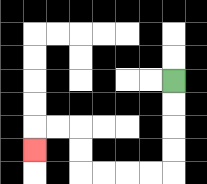{'start': '[7, 3]', 'end': '[1, 6]', 'path_directions': 'D,D,D,D,L,L,L,L,U,U,L,L,D', 'path_coordinates': '[[7, 3], [7, 4], [7, 5], [7, 6], [7, 7], [6, 7], [5, 7], [4, 7], [3, 7], [3, 6], [3, 5], [2, 5], [1, 5], [1, 6]]'}